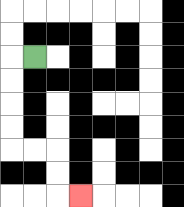{'start': '[1, 2]', 'end': '[3, 8]', 'path_directions': 'L,D,D,D,D,R,R,D,D,R', 'path_coordinates': '[[1, 2], [0, 2], [0, 3], [0, 4], [0, 5], [0, 6], [1, 6], [2, 6], [2, 7], [2, 8], [3, 8]]'}